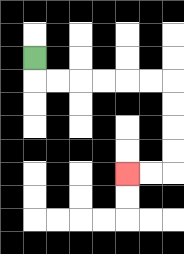{'start': '[1, 2]', 'end': '[5, 7]', 'path_directions': 'D,R,R,R,R,R,R,D,D,D,D,L,L', 'path_coordinates': '[[1, 2], [1, 3], [2, 3], [3, 3], [4, 3], [5, 3], [6, 3], [7, 3], [7, 4], [7, 5], [7, 6], [7, 7], [6, 7], [5, 7]]'}